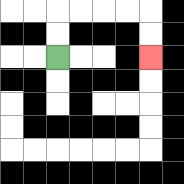{'start': '[2, 2]', 'end': '[6, 2]', 'path_directions': 'U,U,R,R,R,R,D,D', 'path_coordinates': '[[2, 2], [2, 1], [2, 0], [3, 0], [4, 0], [5, 0], [6, 0], [6, 1], [6, 2]]'}